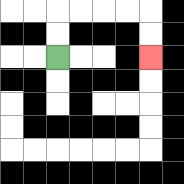{'start': '[2, 2]', 'end': '[6, 2]', 'path_directions': 'U,U,R,R,R,R,D,D', 'path_coordinates': '[[2, 2], [2, 1], [2, 0], [3, 0], [4, 0], [5, 0], [6, 0], [6, 1], [6, 2]]'}